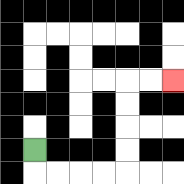{'start': '[1, 6]', 'end': '[7, 3]', 'path_directions': 'D,R,R,R,R,U,U,U,U,R,R', 'path_coordinates': '[[1, 6], [1, 7], [2, 7], [3, 7], [4, 7], [5, 7], [5, 6], [5, 5], [5, 4], [5, 3], [6, 3], [7, 3]]'}